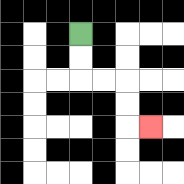{'start': '[3, 1]', 'end': '[6, 5]', 'path_directions': 'D,D,R,R,D,D,R', 'path_coordinates': '[[3, 1], [3, 2], [3, 3], [4, 3], [5, 3], [5, 4], [5, 5], [6, 5]]'}